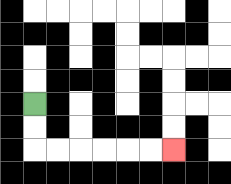{'start': '[1, 4]', 'end': '[7, 6]', 'path_directions': 'D,D,R,R,R,R,R,R', 'path_coordinates': '[[1, 4], [1, 5], [1, 6], [2, 6], [3, 6], [4, 6], [5, 6], [6, 6], [7, 6]]'}